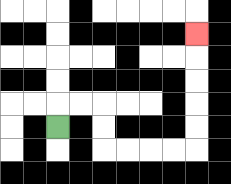{'start': '[2, 5]', 'end': '[8, 1]', 'path_directions': 'U,R,R,D,D,R,R,R,R,U,U,U,U,U', 'path_coordinates': '[[2, 5], [2, 4], [3, 4], [4, 4], [4, 5], [4, 6], [5, 6], [6, 6], [7, 6], [8, 6], [8, 5], [8, 4], [8, 3], [8, 2], [8, 1]]'}